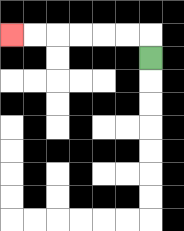{'start': '[6, 2]', 'end': '[0, 1]', 'path_directions': 'U,L,L,L,L,L,L', 'path_coordinates': '[[6, 2], [6, 1], [5, 1], [4, 1], [3, 1], [2, 1], [1, 1], [0, 1]]'}